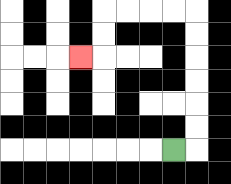{'start': '[7, 6]', 'end': '[3, 2]', 'path_directions': 'R,U,U,U,U,U,U,L,L,L,L,D,D,L', 'path_coordinates': '[[7, 6], [8, 6], [8, 5], [8, 4], [8, 3], [8, 2], [8, 1], [8, 0], [7, 0], [6, 0], [5, 0], [4, 0], [4, 1], [4, 2], [3, 2]]'}